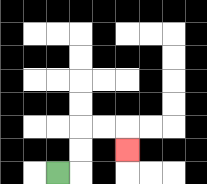{'start': '[2, 7]', 'end': '[5, 6]', 'path_directions': 'R,U,U,R,R,D', 'path_coordinates': '[[2, 7], [3, 7], [3, 6], [3, 5], [4, 5], [5, 5], [5, 6]]'}